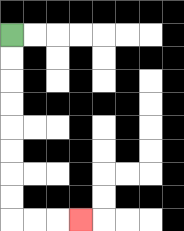{'start': '[0, 1]', 'end': '[3, 9]', 'path_directions': 'D,D,D,D,D,D,D,D,R,R,R', 'path_coordinates': '[[0, 1], [0, 2], [0, 3], [0, 4], [0, 5], [0, 6], [0, 7], [0, 8], [0, 9], [1, 9], [2, 9], [3, 9]]'}